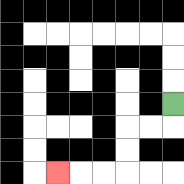{'start': '[7, 4]', 'end': '[2, 7]', 'path_directions': 'D,L,L,D,D,L,L,L', 'path_coordinates': '[[7, 4], [7, 5], [6, 5], [5, 5], [5, 6], [5, 7], [4, 7], [3, 7], [2, 7]]'}